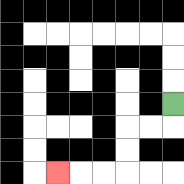{'start': '[7, 4]', 'end': '[2, 7]', 'path_directions': 'D,L,L,D,D,L,L,L', 'path_coordinates': '[[7, 4], [7, 5], [6, 5], [5, 5], [5, 6], [5, 7], [4, 7], [3, 7], [2, 7]]'}